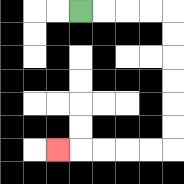{'start': '[3, 0]', 'end': '[2, 6]', 'path_directions': 'R,R,R,R,D,D,D,D,D,D,L,L,L,L,L', 'path_coordinates': '[[3, 0], [4, 0], [5, 0], [6, 0], [7, 0], [7, 1], [7, 2], [7, 3], [7, 4], [7, 5], [7, 6], [6, 6], [5, 6], [4, 6], [3, 6], [2, 6]]'}